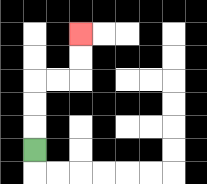{'start': '[1, 6]', 'end': '[3, 1]', 'path_directions': 'U,U,U,R,R,U,U', 'path_coordinates': '[[1, 6], [1, 5], [1, 4], [1, 3], [2, 3], [3, 3], [3, 2], [3, 1]]'}